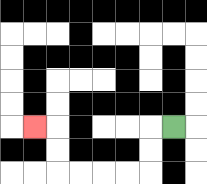{'start': '[7, 5]', 'end': '[1, 5]', 'path_directions': 'L,D,D,L,L,L,L,U,U,L', 'path_coordinates': '[[7, 5], [6, 5], [6, 6], [6, 7], [5, 7], [4, 7], [3, 7], [2, 7], [2, 6], [2, 5], [1, 5]]'}